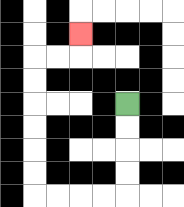{'start': '[5, 4]', 'end': '[3, 1]', 'path_directions': 'D,D,D,D,L,L,L,L,U,U,U,U,U,U,R,R,U', 'path_coordinates': '[[5, 4], [5, 5], [5, 6], [5, 7], [5, 8], [4, 8], [3, 8], [2, 8], [1, 8], [1, 7], [1, 6], [1, 5], [1, 4], [1, 3], [1, 2], [2, 2], [3, 2], [3, 1]]'}